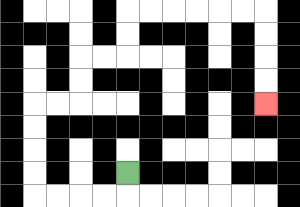{'start': '[5, 7]', 'end': '[11, 4]', 'path_directions': 'D,L,L,L,L,U,U,U,U,R,R,U,U,R,R,U,U,R,R,R,R,R,R,D,D,D,D', 'path_coordinates': '[[5, 7], [5, 8], [4, 8], [3, 8], [2, 8], [1, 8], [1, 7], [1, 6], [1, 5], [1, 4], [2, 4], [3, 4], [3, 3], [3, 2], [4, 2], [5, 2], [5, 1], [5, 0], [6, 0], [7, 0], [8, 0], [9, 0], [10, 0], [11, 0], [11, 1], [11, 2], [11, 3], [11, 4]]'}